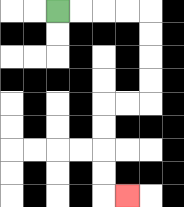{'start': '[2, 0]', 'end': '[5, 8]', 'path_directions': 'R,R,R,R,D,D,D,D,L,L,D,D,D,D,R', 'path_coordinates': '[[2, 0], [3, 0], [4, 0], [5, 0], [6, 0], [6, 1], [6, 2], [6, 3], [6, 4], [5, 4], [4, 4], [4, 5], [4, 6], [4, 7], [4, 8], [5, 8]]'}